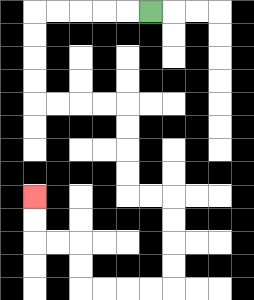{'start': '[6, 0]', 'end': '[1, 8]', 'path_directions': 'L,L,L,L,L,D,D,D,D,R,R,R,R,D,D,D,D,R,R,D,D,D,D,L,L,L,L,U,U,L,L,U,U', 'path_coordinates': '[[6, 0], [5, 0], [4, 0], [3, 0], [2, 0], [1, 0], [1, 1], [1, 2], [1, 3], [1, 4], [2, 4], [3, 4], [4, 4], [5, 4], [5, 5], [5, 6], [5, 7], [5, 8], [6, 8], [7, 8], [7, 9], [7, 10], [7, 11], [7, 12], [6, 12], [5, 12], [4, 12], [3, 12], [3, 11], [3, 10], [2, 10], [1, 10], [1, 9], [1, 8]]'}